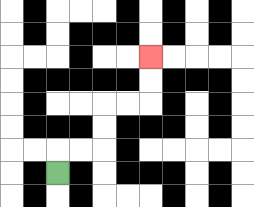{'start': '[2, 7]', 'end': '[6, 2]', 'path_directions': 'U,R,R,U,U,R,R,U,U', 'path_coordinates': '[[2, 7], [2, 6], [3, 6], [4, 6], [4, 5], [4, 4], [5, 4], [6, 4], [6, 3], [6, 2]]'}